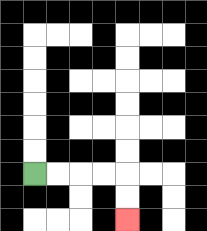{'start': '[1, 7]', 'end': '[5, 9]', 'path_directions': 'R,R,R,R,D,D', 'path_coordinates': '[[1, 7], [2, 7], [3, 7], [4, 7], [5, 7], [5, 8], [5, 9]]'}